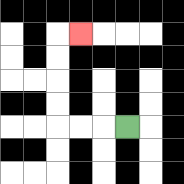{'start': '[5, 5]', 'end': '[3, 1]', 'path_directions': 'L,L,L,U,U,U,U,R', 'path_coordinates': '[[5, 5], [4, 5], [3, 5], [2, 5], [2, 4], [2, 3], [2, 2], [2, 1], [3, 1]]'}